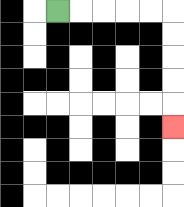{'start': '[2, 0]', 'end': '[7, 5]', 'path_directions': 'R,R,R,R,R,D,D,D,D,D', 'path_coordinates': '[[2, 0], [3, 0], [4, 0], [5, 0], [6, 0], [7, 0], [7, 1], [7, 2], [7, 3], [7, 4], [7, 5]]'}